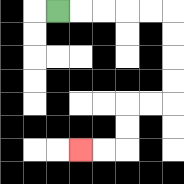{'start': '[2, 0]', 'end': '[3, 6]', 'path_directions': 'R,R,R,R,R,D,D,D,D,L,L,D,D,L,L', 'path_coordinates': '[[2, 0], [3, 0], [4, 0], [5, 0], [6, 0], [7, 0], [7, 1], [7, 2], [7, 3], [7, 4], [6, 4], [5, 4], [5, 5], [5, 6], [4, 6], [3, 6]]'}